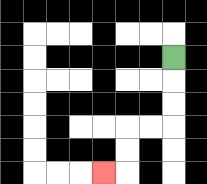{'start': '[7, 2]', 'end': '[4, 7]', 'path_directions': 'D,D,D,L,L,D,D,L', 'path_coordinates': '[[7, 2], [7, 3], [7, 4], [7, 5], [6, 5], [5, 5], [5, 6], [5, 7], [4, 7]]'}